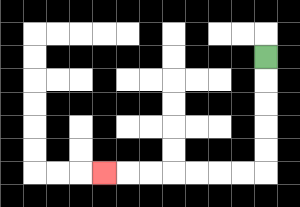{'start': '[11, 2]', 'end': '[4, 7]', 'path_directions': 'D,D,D,D,D,L,L,L,L,L,L,L', 'path_coordinates': '[[11, 2], [11, 3], [11, 4], [11, 5], [11, 6], [11, 7], [10, 7], [9, 7], [8, 7], [7, 7], [6, 7], [5, 7], [4, 7]]'}